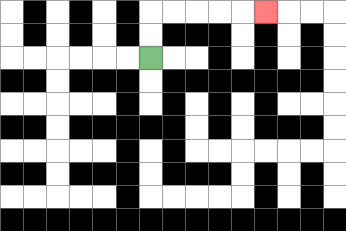{'start': '[6, 2]', 'end': '[11, 0]', 'path_directions': 'U,U,R,R,R,R,R', 'path_coordinates': '[[6, 2], [6, 1], [6, 0], [7, 0], [8, 0], [9, 0], [10, 0], [11, 0]]'}